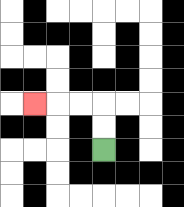{'start': '[4, 6]', 'end': '[1, 4]', 'path_directions': 'U,U,L,L,L', 'path_coordinates': '[[4, 6], [4, 5], [4, 4], [3, 4], [2, 4], [1, 4]]'}